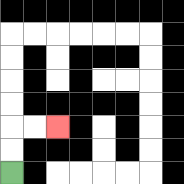{'start': '[0, 7]', 'end': '[2, 5]', 'path_directions': 'U,U,R,R', 'path_coordinates': '[[0, 7], [0, 6], [0, 5], [1, 5], [2, 5]]'}